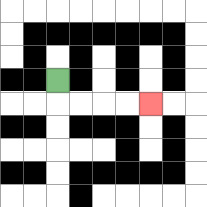{'start': '[2, 3]', 'end': '[6, 4]', 'path_directions': 'D,R,R,R,R', 'path_coordinates': '[[2, 3], [2, 4], [3, 4], [4, 4], [5, 4], [6, 4]]'}